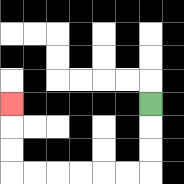{'start': '[6, 4]', 'end': '[0, 4]', 'path_directions': 'D,D,D,L,L,L,L,L,L,U,U,U', 'path_coordinates': '[[6, 4], [6, 5], [6, 6], [6, 7], [5, 7], [4, 7], [3, 7], [2, 7], [1, 7], [0, 7], [0, 6], [0, 5], [0, 4]]'}